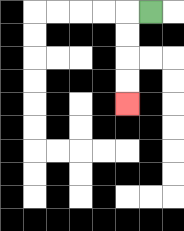{'start': '[6, 0]', 'end': '[5, 4]', 'path_directions': 'L,D,D,D,D', 'path_coordinates': '[[6, 0], [5, 0], [5, 1], [5, 2], [5, 3], [5, 4]]'}